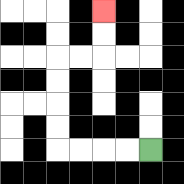{'start': '[6, 6]', 'end': '[4, 0]', 'path_directions': 'L,L,L,L,U,U,U,U,R,R,U,U', 'path_coordinates': '[[6, 6], [5, 6], [4, 6], [3, 6], [2, 6], [2, 5], [2, 4], [2, 3], [2, 2], [3, 2], [4, 2], [4, 1], [4, 0]]'}